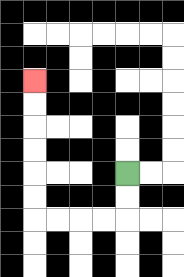{'start': '[5, 7]', 'end': '[1, 3]', 'path_directions': 'D,D,L,L,L,L,U,U,U,U,U,U', 'path_coordinates': '[[5, 7], [5, 8], [5, 9], [4, 9], [3, 9], [2, 9], [1, 9], [1, 8], [1, 7], [1, 6], [1, 5], [1, 4], [1, 3]]'}